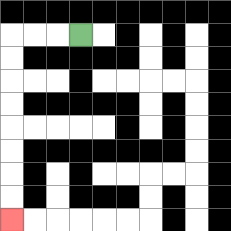{'start': '[3, 1]', 'end': '[0, 9]', 'path_directions': 'L,L,L,D,D,D,D,D,D,D,D', 'path_coordinates': '[[3, 1], [2, 1], [1, 1], [0, 1], [0, 2], [0, 3], [0, 4], [0, 5], [0, 6], [0, 7], [0, 8], [0, 9]]'}